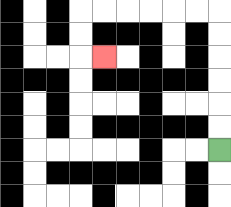{'start': '[9, 6]', 'end': '[4, 2]', 'path_directions': 'U,U,U,U,U,U,L,L,L,L,L,L,D,D,R', 'path_coordinates': '[[9, 6], [9, 5], [9, 4], [9, 3], [9, 2], [9, 1], [9, 0], [8, 0], [7, 0], [6, 0], [5, 0], [4, 0], [3, 0], [3, 1], [3, 2], [4, 2]]'}